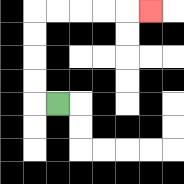{'start': '[2, 4]', 'end': '[6, 0]', 'path_directions': 'L,U,U,U,U,R,R,R,R,R', 'path_coordinates': '[[2, 4], [1, 4], [1, 3], [1, 2], [1, 1], [1, 0], [2, 0], [3, 0], [4, 0], [5, 0], [6, 0]]'}